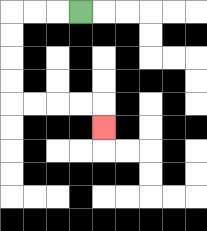{'start': '[3, 0]', 'end': '[4, 5]', 'path_directions': 'L,L,L,D,D,D,D,R,R,R,R,D', 'path_coordinates': '[[3, 0], [2, 0], [1, 0], [0, 0], [0, 1], [0, 2], [0, 3], [0, 4], [1, 4], [2, 4], [3, 4], [4, 4], [4, 5]]'}